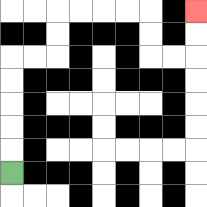{'start': '[0, 7]', 'end': '[8, 0]', 'path_directions': 'U,U,U,U,U,R,R,U,U,R,R,R,R,D,D,R,R,U,U', 'path_coordinates': '[[0, 7], [0, 6], [0, 5], [0, 4], [0, 3], [0, 2], [1, 2], [2, 2], [2, 1], [2, 0], [3, 0], [4, 0], [5, 0], [6, 0], [6, 1], [6, 2], [7, 2], [8, 2], [8, 1], [8, 0]]'}